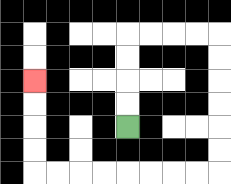{'start': '[5, 5]', 'end': '[1, 3]', 'path_directions': 'U,U,U,U,R,R,R,R,D,D,D,D,D,D,L,L,L,L,L,L,L,L,U,U,U,U', 'path_coordinates': '[[5, 5], [5, 4], [5, 3], [5, 2], [5, 1], [6, 1], [7, 1], [8, 1], [9, 1], [9, 2], [9, 3], [9, 4], [9, 5], [9, 6], [9, 7], [8, 7], [7, 7], [6, 7], [5, 7], [4, 7], [3, 7], [2, 7], [1, 7], [1, 6], [1, 5], [1, 4], [1, 3]]'}